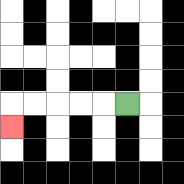{'start': '[5, 4]', 'end': '[0, 5]', 'path_directions': 'L,L,L,L,L,D', 'path_coordinates': '[[5, 4], [4, 4], [3, 4], [2, 4], [1, 4], [0, 4], [0, 5]]'}